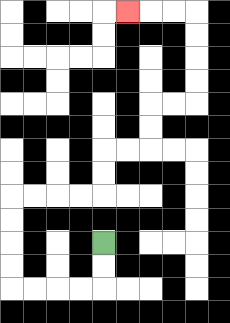{'start': '[4, 10]', 'end': '[5, 0]', 'path_directions': 'D,D,L,L,L,L,U,U,U,U,R,R,R,R,U,U,R,R,U,U,R,R,U,U,U,U,L,L,L', 'path_coordinates': '[[4, 10], [4, 11], [4, 12], [3, 12], [2, 12], [1, 12], [0, 12], [0, 11], [0, 10], [0, 9], [0, 8], [1, 8], [2, 8], [3, 8], [4, 8], [4, 7], [4, 6], [5, 6], [6, 6], [6, 5], [6, 4], [7, 4], [8, 4], [8, 3], [8, 2], [8, 1], [8, 0], [7, 0], [6, 0], [5, 0]]'}